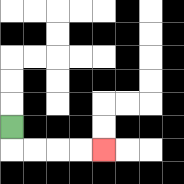{'start': '[0, 5]', 'end': '[4, 6]', 'path_directions': 'D,R,R,R,R', 'path_coordinates': '[[0, 5], [0, 6], [1, 6], [2, 6], [3, 6], [4, 6]]'}